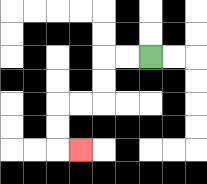{'start': '[6, 2]', 'end': '[3, 6]', 'path_directions': 'L,L,D,D,L,L,D,D,R', 'path_coordinates': '[[6, 2], [5, 2], [4, 2], [4, 3], [4, 4], [3, 4], [2, 4], [2, 5], [2, 6], [3, 6]]'}